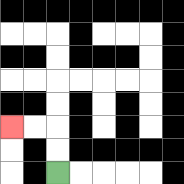{'start': '[2, 7]', 'end': '[0, 5]', 'path_directions': 'U,U,L,L', 'path_coordinates': '[[2, 7], [2, 6], [2, 5], [1, 5], [0, 5]]'}